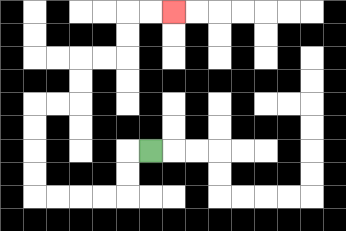{'start': '[6, 6]', 'end': '[7, 0]', 'path_directions': 'L,D,D,L,L,L,L,U,U,U,U,R,R,U,U,R,R,U,U,R,R', 'path_coordinates': '[[6, 6], [5, 6], [5, 7], [5, 8], [4, 8], [3, 8], [2, 8], [1, 8], [1, 7], [1, 6], [1, 5], [1, 4], [2, 4], [3, 4], [3, 3], [3, 2], [4, 2], [5, 2], [5, 1], [5, 0], [6, 0], [7, 0]]'}